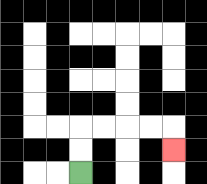{'start': '[3, 7]', 'end': '[7, 6]', 'path_directions': 'U,U,R,R,R,R,D', 'path_coordinates': '[[3, 7], [3, 6], [3, 5], [4, 5], [5, 5], [6, 5], [7, 5], [7, 6]]'}